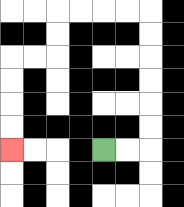{'start': '[4, 6]', 'end': '[0, 6]', 'path_directions': 'R,R,U,U,U,U,U,U,L,L,L,L,D,D,L,L,D,D,D,D', 'path_coordinates': '[[4, 6], [5, 6], [6, 6], [6, 5], [6, 4], [6, 3], [6, 2], [6, 1], [6, 0], [5, 0], [4, 0], [3, 0], [2, 0], [2, 1], [2, 2], [1, 2], [0, 2], [0, 3], [0, 4], [0, 5], [0, 6]]'}